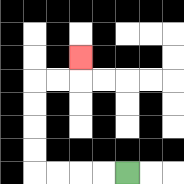{'start': '[5, 7]', 'end': '[3, 2]', 'path_directions': 'L,L,L,L,U,U,U,U,R,R,U', 'path_coordinates': '[[5, 7], [4, 7], [3, 7], [2, 7], [1, 7], [1, 6], [1, 5], [1, 4], [1, 3], [2, 3], [3, 3], [3, 2]]'}